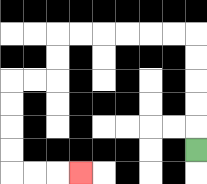{'start': '[8, 6]', 'end': '[3, 7]', 'path_directions': 'U,U,U,U,U,L,L,L,L,L,L,D,D,L,L,D,D,D,D,R,R,R', 'path_coordinates': '[[8, 6], [8, 5], [8, 4], [8, 3], [8, 2], [8, 1], [7, 1], [6, 1], [5, 1], [4, 1], [3, 1], [2, 1], [2, 2], [2, 3], [1, 3], [0, 3], [0, 4], [0, 5], [0, 6], [0, 7], [1, 7], [2, 7], [3, 7]]'}